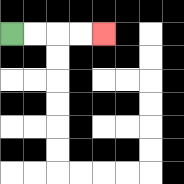{'start': '[0, 1]', 'end': '[4, 1]', 'path_directions': 'R,R,R,R', 'path_coordinates': '[[0, 1], [1, 1], [2, 1], [3, 1], [4, 1]]'}